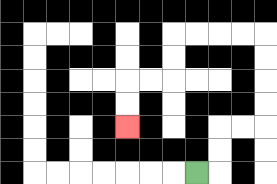{'start': '[8, 7]', 'end': '[5, 5]', 'path_directions': 'R,U,U,R,R,U,U,U,U,L,L,L,L,D,D,L,L,D,D', 'path_coordinates': '[[8, 7], [9, 7], [9, 6], [9, 5], [10, 5], [11, 5], [11, 4], [11, 3], [11, 2], [11, 1], [10, 1], [9, 1], [8, 1], [7, 1], [7, 2], [7, 3], [6, 3], [5, 3], [5, 4], [5, 5]]'}